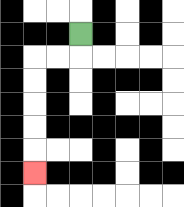{'start': '[3, 1]', 'end': '[1, 7]', 'path_directions': 'D,L,L,D,D,D,D,D', 'path_coordinates': '[[3, 1], [3, 2], [2, 2], [1, 2], [1, 3], [1, 4], [1, 5], [1, 6], [1, 7]]'}